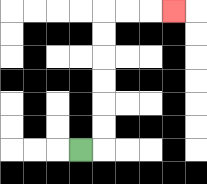{'start': '[3, 6]', 'end': '[7, 0]', 'path_directions': 'R,U,U,U,U,U,U,R,R,R', 'path_coordinates': '[[3, 6], [4, 6], [4, 5], [4, 4], [4, 3], [4, 2], [4, 1], [4, 0], [5, 0], [6, 0], [7, 0]]'}